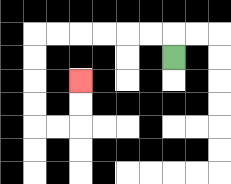{'start': '[7, 2]', 'end': '[3, 3]', 'path_directions': 'U,L,L,L,L,L,L,D,D,D,D,R,R,U,U', 'path_coordinates': '[[7, 2], [7, 1], [6, 1], [5, 1], [4, 1], [3, 1], [2, 1], [1, 1], [1, 2], [1, 3], [1, 4], [1, 5], [2, 5], [3, 5], [3, 4], [3, 3]]'}